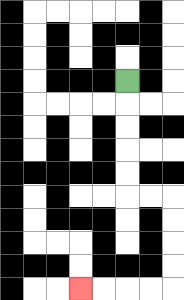{'start': '[5, 3]', 'end': '[3, 12]', 'path_directions': 'D,D,D,D,D,R,R,D,D,D,D,L,L,L,L', 'path_coordinates': '[[5, 3], [5, 4], [5, 5], [5, 6], [5, 7], [5, 8], [6, 8], [7, 8], [7, 9], [7, 10], [7, 11], [7, 12], [6, 12], [5, 12], [4, 12], [3, 12]]'}